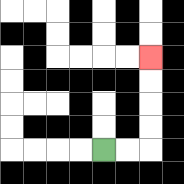{'start': '[4, 6]', 'end': '[6, 2]', 'path_directions': 'R,R,U,U,U,U', 'path_coordinates': '[[4, 6], [5, 6], [6, 6], [6, 5], [6, 4], [6, 3], [6, 2]]'}